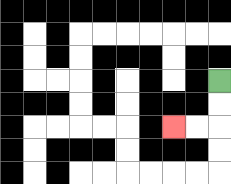{'start': '[9, 3]', 'end': '[7, 5]', 'path_directions': 'D,D,L,L', 'path_coordinates': '[[9, 3], [9, 4], [9, 5], [8, 5], [7, 5]]'}